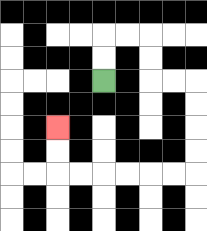{'start': '[4, 3]', 'end': '[2, 5]', 'path_directions': 'U,U,R,R,D,D,R,R,D,D,D,D,L,L,L,L,L,L,U,U', 'path_coordinates': '[[4, 3], [4, 2], [4, 1], [5, 1], [6, 1], [6, 2], [6, 3], [7, 3], [8, 3], [8, 4], [8, 5], [8, 6], [8, 7], [7, 7], [6, 7], [5, 7], [4, 7], [3, 7], [2, 7], [2, 6], [2, 5]]'}